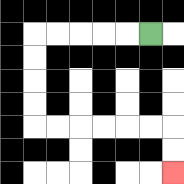{'start': '[6, 1]', 'end': '[7, 7]', 'path_directions': 'L,L,L,L,L,D,D,D,D,R,R,R,R,R,R,D,D', 'path_coordinates': '[[6, 1], [5, 1], [4, 1], [3, 1], [2, 1], [1, 1], [1, 2], [1, 3], [1, 4], [1, 5], [2, 5], [3, 5], [4, 5], [5, 5], [6, 5], [7, 5], [7, 6], [7, 7]]'}